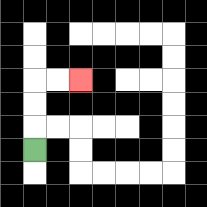{'start': '[1, 6]', 'end': '[3, 3]', 'path_directions': 'U,U,U,R,R', 'path_coordinates': '[[1, 6], [1, 5], [1, 4], [1, 3], [2, 3], [3, 3]]'}